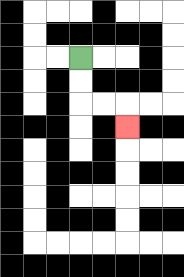{'start': '[3, 2]', 'end': '[5, 5]', 'path_directions': 'D,D,R,R,D', 'path_coordinates': '[[3, 2], [3, 3], [3, 4], [4, 4], [5, 4], [5, 5]]'}